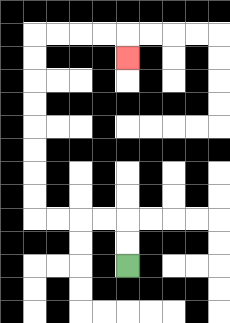{'start': '[5, 11]', 'end': '[5, 2]', 'path_directions': 'U,U,L,L,L,L,U,U,U,U,U,U,U,U,R,R,R,R,D', 'path_coordinates': '[[5, 11], [5, 10], [5, 9], [4, 9], [3, 9], [2, 9], [1, 9], [1, 8], [1, 7], [1, 6], [1, 5], [1, 4], [1, 3], [1, 2], [1, 1], [2, 1], [3, 1], [4, 1], [5, 1], [5, 2]]'}